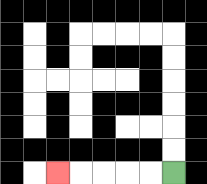{'start': '[7, 7]', 'end': '[2, 7]', 'path_directions': 'L,L,L,L,L', 'path_coordinates': '[[7, 7], [6, 7], [5, 7], [4, 7], [3, 7], [2, 7]]'}